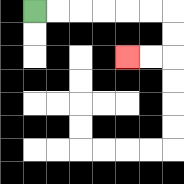{'start': '[1, 0]', 'end': '[5, 2]', 'path_directions': 'R,R,R,R,R,R,D,D,L,L', 'path_coordinates': '[[1, 0], [2, 0], [3, 0], [4, 0], [5, 0], [6, 0], [7, 0], [7, 1], [7, 2], [6, 2], [5, 2]]'}